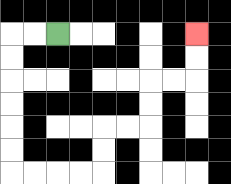{'start': '[2, 1]', 'end': '[8, 1]', 'path_directions': 'L,L,D,D,D,D,D,D,R,R,R,R,U,U,R,R,U,U,R,R,U,U', 'path_coordinates': '[[2, 1], [1, 1], [0, 1], [0, 2], [0, 3], [0, 4], [0, 5], [0, 6], [0, 7], [1, 7], [2, 7], [3, 7], [4, 7], [4, 6], [4, 5], [5, 5], [6, 5], [6, 4], [6, 3], [7, 3], [8, 3], [8, 2], [8, 1]]'}